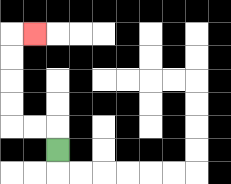{'start': '[2, 6]', 'end': '[1, 1]', 'path_directions': 'U,L,L,U,U,U,U,R', 'path_coordinates': '[[2, 6], [2, 5], [1, 5], [0, 5], [0, 4], [0, 3], [0, 2], [0, 1], [1, 1]]'}